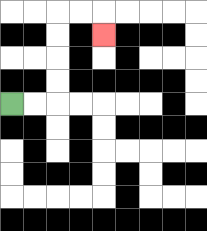{'start': '[0, 4]', 'end': '[4, 1]', 'path_directions': 'R,R,U,U,U,U,R,R,D', 'path_coordinates': '[[0, 4], [1, 4], [2, 4], [2, 3], [2, 2], [2, 1], [2, 0], [3, 0], [4, 0], [4, 1]]'}